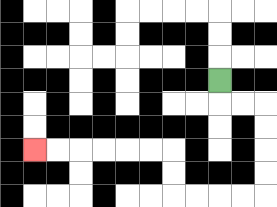{'start': '[9, 3]', 'end': '[1, 6]', 'path_directions': 'D,R,R,D,D,D,D,L,L,L,L,U,U,L,L,L,L,L,L', 'path_coordinates': '[[9, 3], [9, 4], [10, 4], [11, 4], [11, 5], [11, 6], [11, 7], [11, 8], [10, 8], [9, 8], [8, 8], [7, 8], [7, 7], [7, 6], [6, 6], [5, 6], [4, 6], [3, 6], [2, 6], [1, 6]]'}